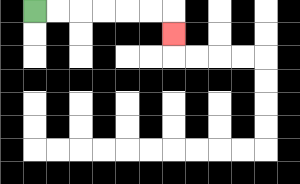{'start': '[1, 0]', 'end': '[7, 1]', 'path_directions': 'R,R,R,R,R,R,D', 'path_coordinates': '[[1, 0], [2, 0], [3, 0], [4, 0], [5, 0], [6, 0], [7, 0], [7, 1]]'}